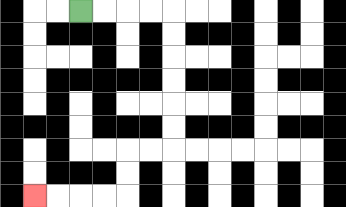{'start': '[3, 0]', 'end': '[1, 8]', 'path_directions': 'R,R,R,R,D,D,D,D,D,D,L,L,D,D,L,L,L,L', 'path_coordinates': '[[3, 0], [4, 0], [5, 0], [6, 0], [7, 0], [7, 1], [7, 2], [7, 3], [7, 4], [7, 5], [7, 6], [6, 6], [5, 6], [5, 7], [5, 8], [4, 8], [3, 8], [2, 8], [1, 8]]'}